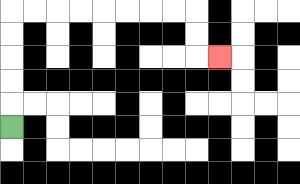{'start': '[0, 5]', 'end': '[9, 2]', 'path_directions': 'U,U,U,U,U,R,R,R,R,R,R,R,R,D,D,R', 'path_coordinates': '[[0, 5], [0, 4], [0, 3], [0, 2], [0, 1], [0, 0], [1, 0], [2, 0], [3, 0], [4, 0], [5, 0], [6, 0], [7, 0], [8, 0], [8, 1], [8, 2], [9, 2]]'}